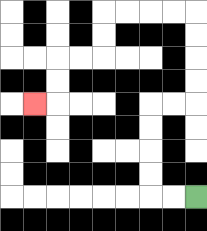{'start': '[8, 8]', 'end': '[1, 4]', 'path_directions': 'L,L,U,U,U,U,R,R,U,U,U,U,L,L,L,L,D,D,L,L,D,D,L', 'path_coordinates': '[[8, 8], [7, 8], [6, 8], [6, 7], [6, 6], [6, 5], [6, 4], [7, 4], [8, 4], [8, 3], [8, 2], [8, 1], [8, 0], [7, 0], [6, 0], [5, 0], [4, 0], [4, 1], [4, 2], [3, 2], [2, 2], [2, 3], [2, 4], [1, 4]]'}